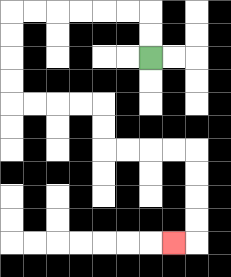{'start': '[6, 2]', 'end': '[7, 10]', 'path_directions': 'U,U,L,L,L,L,L,L,D,D,D,D,R,R,R,R,D,D,R,R,R,R,D,D,D,D,L', 'path_coordinates': '[[6, 2], [6, 1], [6, 0], [5, 0], [4, 0], [3, 0], [2, 0], [1, 0], [0, 0], [0, 1], [0, 2], [0, 3], [0, 4], [1, 4], [2, 4], [3, 4], [4, 4], [4, 5], [4, 6], [5, 6], [6, 6], [7, 6], [8, 6], [8, 7], [8, 8], [8, 9], [8, 10], [7, 10]]'}